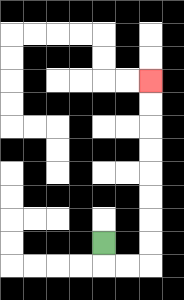{'start': '[4, 10]', 'end': '[6, 3]', 'path_directions': 'D,R,R,U,U,U,U,U,U,U,U', 'path_coordinates': '[[4, 10], [4, 11], [5, 11], [6, 11], [6, 10], [6, 9], [6, 8], [6, 7], [6, 6], [6, 5], [6, 4], [6, 3]]'}